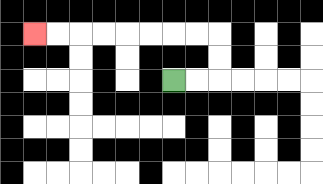{'start': '[7, 3]', 'end': '[1, 1]', 'path_directions': 'R,R,U,U,L,L,L,L,L,L,L,L', 'path_coordinates': '[[7, 3], [8, 3], [9, 3], [9, 2], [9, 1], [8, 1], [7, 1], [6, 1], [5, 1], [4, 1], [3, 1], [2, 1], [1, 1]]'}